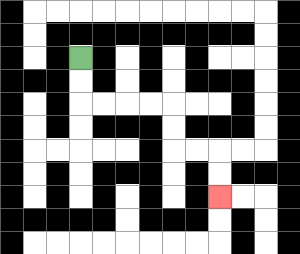{'start': '[3, 2]', 'end': '[9, 8]', 'path_directions': 'D,D,R,R,R,R,D,D,R,R,D,D', 'path_coordinates': '[[3, 2], [3, 3], [3, 4], [4, 4], [5, 4], [6, 4], [7, 4], [7, 5], [7, 6], [8, 6], [9, 6], [9, 7], [9, 8]]'}